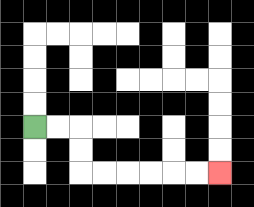{'start': '[1, 5]', 'end': '[9, 7]', 'path_directions': 'R,R,D,D,R,R,R,R,R,R', 'path_coordinates': '[[1, 5], [2, 5], [3, 5], [3, 6], [3, 7], [4, 7], [5, 7], [6, 7], [7, 7], [8, 7], [9, 7]]'}